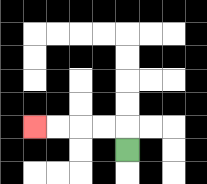{'start': '[5, 6]', 'end': '[1, 5]', 'path_directions': 'U,L,L,L,L', 'path_coordinates': '[[5, 6], [5, 5], [4, 5], [3, 5], [2, 5], [1, 5]]'}